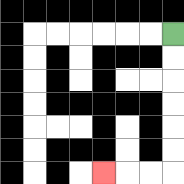{'start': '[7, 1]', 'end': '[4, 7]', 'path_directions': 'D,D,D,D,D,D,L,L,L', 'path_coordinates': '[[7, 1], [7, 2], [7, 3], [7, 4], [7, 5], [7, 6], [7, 7], [6, 7], [5, 7], [4, 7]]'}